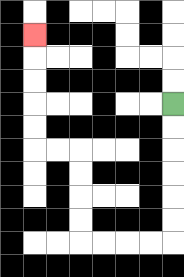{'start': '[7, 4]', 'end': '[1, 1]', 'path_directions': 'D,D,D,D,D,D,L,L,L,L,U,U,U,U,L,L,U,U,U,U,U', 'path_coordinates': '[[7, 4], [7, 5], [7, 6], [7, 7], [7, 8], [7, 9], [7, 10], [6, 10], [5, 10], [4, 10], [3, 10], [3, 9], [3, 8], [3, 7], [3, 6], [2, 6], [1, 6], [1, 5], [1, 4], [1, 3], [1, 2], [1, 1]]'}